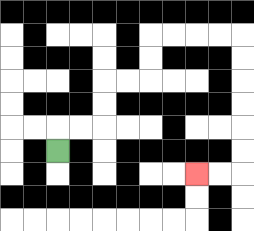{'start': '[2, 6]', 'end': '[8, 7]', 'path_directions': 'U,R,R,U,U,R,R,U,U,R,R,R,R,D,D,D,D,D,D,L,L', 'path_coordinates': '[[2, 6], [2, 5], [3, 5], [4, 5], [4, 4], [4, 3], [5, 3], [6, 3], [6, 2], [6, 1], [7, 1], [8, 1], [9, 1], [10, 1], [10, 2], [10, 3], [10, 4], [10, 5], [10, 6], [10, 7], [9, 7], [8, 7]]'}